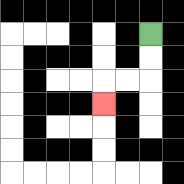{'start': '[6, 1]', 'end': '[4, 4]', 'path_directions': 'D,D,L,L,D', 'path_coordinates': '[[6, 1], [6, 2], [6, 3], [5, 3], [4, 3], [4, 4]]'}